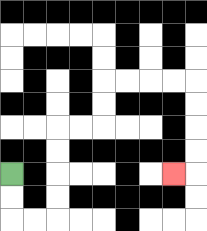{'start': '[0, 7]', 'end': '[7, 7]', 'path_directions': 'D,D,R,R,U,U,U,U,R,R,U,U,R,R,R,R,D,D,D,D,L', 'path_coordinates': '[[0, 7], [0, 8], [0, 9], [1, 9], [2, 9], [2, 8], [2, 7], [2, 6], [2, 5], [3, 5], [4, 5], [4, 4], [4, 3], [5, 3], [6, 3], [7, 3], [8, 3], [8, 4], [8, 5], [8, 6], [8, 7], [7, 7]]'}